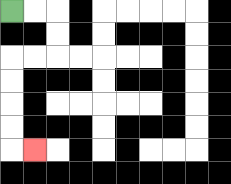{'start': '[0, 0]', 'end': '[1, 6]', 'path_directions': 'R,R,D,D,L,L,D,D,D,D,R', 'path_coordinates': '[[0, 0], [1, 0], [2, 0], [2, 1], [2, 2], [1, 2], [0, 2], [0, 3], [0, 4], [0, 5], [0, 6], [1, 6]]'}